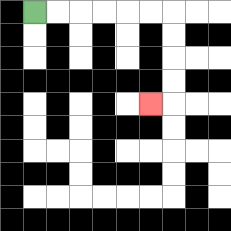{'start': '[1, 0]', 'end': '[6, 4]', 'path_directions': 'R,R,R,R,R,R,D,D,D,D,L', 'path_coordinates': '[[1, 0], [2, 0], [3, 0], [4, 0], [5, 0], [6, 0], [7, 0], [7, 1], [7, 2], [7, 3], [7, 4], [6, 4]]'}